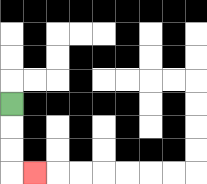{'start': '[0, 4]', 'end': '[1, 7]', 'path_directions': 'D,D,D,R', 'path_coordinates': '[[0, 4], [0, 5], [0, 6], [0, 7], [1, 7]]'}